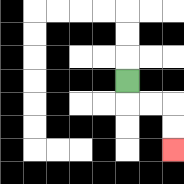{'start': '[5, 3]', 'end': '[7, 6]', 'path_directions': 'D,R,R,D,D', 'path_coordinates': '[[5, 3], [5, 4], [6, 4], [7, 4], [7, 5], [7, 6]]'}